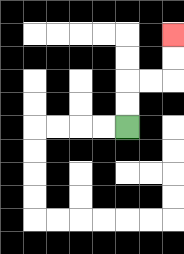{'start': '[5, 5]', 'end': '[7, 1]', 'path_directions': 'U,U,R,R,U,U', 'path_coordinates': '[[5, 5], [5, 4], [5, 3], [6, 3], [7, 3], [7, 2], [7, 1]]'}